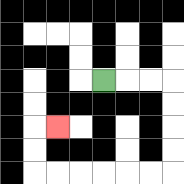{'start': '[4, 3]', 'end': '[2, 5]', 'path_directions': 'R,R,R,D,D,D,D,L,L,L,L,L,L,U,U,R', 'path_coordinates': '[[4, 3], [5, 3], [6, 3], [7, 3], [7, 4], [7, 5], [7, 6], [7, 7], [6, 7], [5, 7], [4, 7], [3, 7], [2, 7], [1, 7], [1, 6], [1, 5], [2, 5]]'}